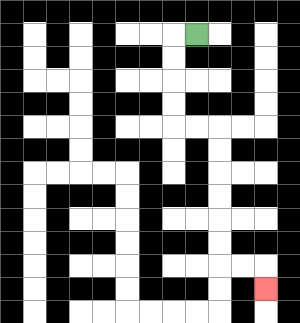{'start': '[8, 1]', 'end': '[11, 12]', 'path_directions': 'L,D,D,D,D,R,R,D,D,D,D,D,D,R,R,D', 'path_coordinates': '[[8, 1], [7, 1], [7, 2], [7, 3], [7, 4], [7, 5], [8, 5], [9, 5], [9, 6], [9, 7], [9, 8], [9, 9], [9, 10], [9, 11], [10, 11], [11, 11], [11, 12]]'}